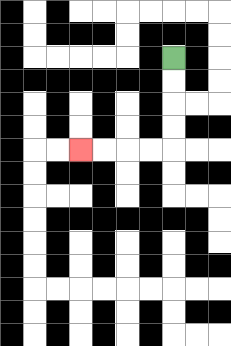{'start': '[7, 2]', 'end': '[3, 6]', 'path_directions': 'D,D,D,D,L,L,L,L', 'path_coordinates': '[[7, 2], [7, 3], [7, 4], [7, 5], [7, 6], [6, 6], [5, 6], [4, 6], [3, 6]]'}